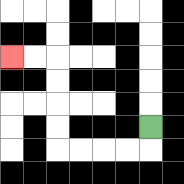{'start': '[6, 5]', 'end': '[0, 2]', 'path_directions': 'D,L,L,L,L,U,U,U,U,L,L', 'path_coordinates': '[[6, 5], [6, 6], [5, 6], [4, 6], [3, 6], [2, 6], [2, 5], [2, 4], [2, 3], [2, 2], [1, 2], [0, 2]]'}